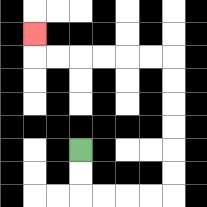{'start': '[3, 6]', 'end': '[1, 1]', 'path_directions': 'D,D,R,R,R,R,U,U,U,U,U,U,L,L,L,L,L,L,U', 'path_coordinates': '[[3, 6], [3, 7], [3, 8], [4, 8], [5, 8], [6, 8], [7, 8], [7, 7], [7, 6], [7, 5], [7, 4], [7, 3], [7, 2], [6, 2], [5, 2], [4, 2], [3, 2], [2, 2], [1, 2], [1, 1]]'}